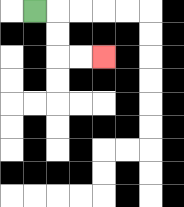{'start': '[1, 0]', 'end': '[4, 2]', 'path_directions': 'R,D,D,R,R', 'path_coordinates': '[[1, 0], [2, 0], [2, 1], [2, 2], [3, 2], [4, 2]]'}